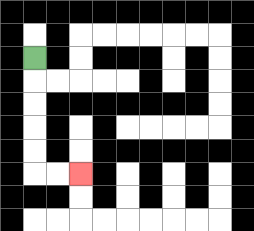{'start': '[1, 2]', 'end': '[3, 7]', 'path_directions': 'D,D,D,D,D,R,R', 'path_coordinates': '[[1, 2], [1, 3], [1, 4], [1, 5], [1, 6], [1, 7], [2, 7], [3, 7]]'}